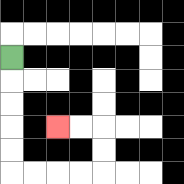{'start': '[0, 2]', 'end': '[2, 5]', 'path_directions': 'D,D,D,D,D,R,R,R,R,U,U,L,L', 'path_coordinates': '[[0, 2], [0, 3], [0, 4], [0, 5], [0, 6], [0, 7], [1, 7], [2, 7], [3, 7], [4, 7], [4, 6], [4, 5], [3, 5], [2, 5]]'}